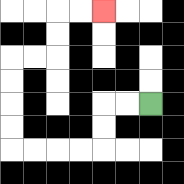{'start': '[6, 4]', 'end': '[4, 0]', 'path_directions': 'L,L,D,D,L,L,L,L,U,U,U,U,R,R,U,U,R,R', 'path_coordinates': '[[6, 4], [5, 4], [4, 4], [4, 5], [4, 6], [3, 6], [2, 6], [1, 6], [0, 6], [0, 5], [0, 4], [0, 3], [0, 2], [1, 2], [2, 2], [2, 1], [2, 0], [3, 0], [4, 0]]'}